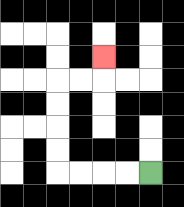{'start': '[6, 7]', 'end': '[4, 2]', 'path_directions': 'L,L,L,L,U,U,U,U,R,R,U', 'path_coordinates': '[[6, 7], [5, 7], [4, 7], [3, 7], [2, 7], [2, 6], [2, 5], [2, 4], [2, 3], [3, 3], [4, 3], [4, 2]]'}